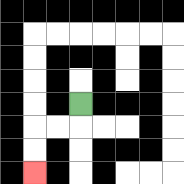{'start': '[3, 4]', 'end': '[1, 7]', 'path_directions': 'D,L,L,D,D', 'path_coordinates': '[[3, 4], [3, 5], [2, 5], [1, 5], [1, 6], [1, 7]]'}